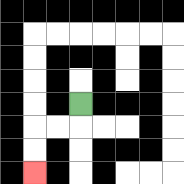{'start': '[3, 4]', 'end': '[1, 7]', 'path_directions': 'D,L,L,D,D', 'path_coordinates': '[[3, 4], [3, 5], [2, 5], [1, 5], [1, 6], [1, 7]]'}